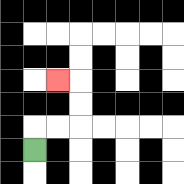{'start': '[1, 6]', 'end': '[2, 3]', 'path_directions': 'U,R,R,U,U,L', 'path_coordinates': '[[1, 6], [1, 5], [2, 5], [3, 5], [3, 4], [3, 3], [2, 3]]'}